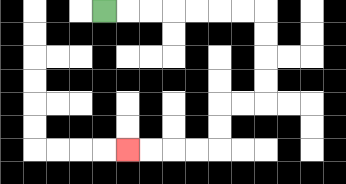{'start': '[4, 0]', 'end': '[5, 6]', 'path_directions': 'R,R,R,R,R,R,R,D,D,D,D,L,L,D,D,L,L,L,L', 'path_coordinates': '[[4, 0], [5, 0], [6, 0], [7, 0], [8, 0], [9, 0], [10, 0], [11, 0], [11, 1], [11, 2], [11, 3], [11, 4], [10, 4], [9, 4], [9, 5], [9, 6], [8, 6], [7, 6], [6, 6], [5, 6]]'}